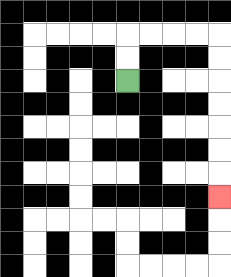{'start': '[5, 3]', 'end': '[9, 8]', 'path_directions': 'U,U,R,R,R,R,D,D,D,D,D,D,D', 'path_coordinates': '[[5, 3], [5, 2], [5, 1], [6, 1], [7, 1], [8, 1], [9, 1], [9, 2], [9, 3], [9, 4], [9, 5], [9, 6], [9, 7], [9, 8]]'}